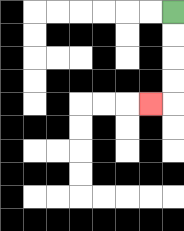{'start': '[7, 0]', 'end': '[6, 4]', 'path_directions': 'D,D,D,D,L', 'path_coordinates': '[[7, 0], [7, 1], [7, 2], [7, 3], [7, 4], [6, 4]]'}